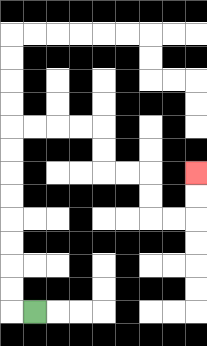{'start': '[1, 13]', 'end': '[8, 7]', 'path_directions': 'L,U,U,U,U,U,U,U,U,R,R,R,R,D,D,R,R,D,D,R,R,U,U', 'path_coordinates': '[[1, 13], [0, 13], [0, 12], [0, 11], [0, 10], [0, 9], [0, 8], [0, 7], [0, 6], [0, 5], [1, 5], [2, 5], [3, 5], [4, 5], [4, 6], [4, 7], [5, 7], [6, 7], [6, 8], [6, 9], [7, 9], [8, 9], [8, 8], [8, 7]]'}